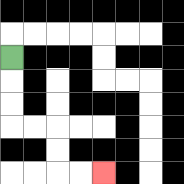{'start': '[0, 2]', 'end': '[4, 7]', 'path_directions': 'D,D,D,R,R,D,D,R,R', 'path_coordinates': '[[0, 2], [0, 3], [0, 4], [0, 5], [1, 5], [2, 5], [2, 6], [2, 7], [3, 7], [4, 7]]'}